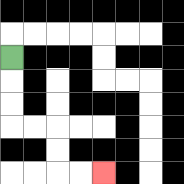{'start': '[0, 2]', 'end': '[4, 7]', 'path_directions': 'D,D,D,R,R,D,D,R,R', 'path_coordinates': '[[0, 2], [0, 3], [0, 4], [0, 5], [1, 5], [2, 5], [2, 6], [2, 7], [3, 7], [4, 7]]'}